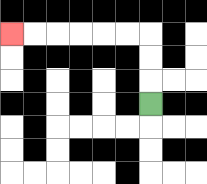{'start': '[6, 4]', 'end': '[0, 1]', 'path_directions': 'U,U,U,L,L,L,L,L,L', 'path_coordinates': '[[6, 4], [6, 3], [6, 2], [6, 1], [5, 1], [4, 1], [3, 1], [2, 1], [1, 1], [0, 1]]'}